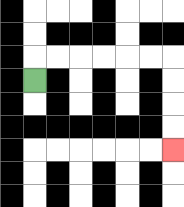{'start': '[1, 3]', 'end': '[7, 6]', 'path_directions': 'U,R,R,R,R,R,R,D,D,D,D', 'path_coordinates': '[[1, 3], [1, 2], [2, 2], [3, 2], [4, 2], [5, 2], [6, 2], [7, 2], [7, 3], [7, 4], [7, 5], [7, 6]]'}